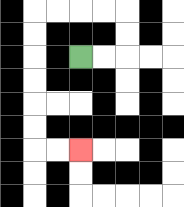{'start': '[3, 2]', 'end': '[3, 6]', 'path_directions': 'R,R,U,U,L,L,L,L,D,D,D,D,D,D,R,R', 'path_coordinates': '[[3, 2], [4, 2], [5, 2], [5, 1], [5, 0], [4, 0], [3, 0], [2, 0], [1, 0], [1, 1], [1, 2], [1, 3], [1, 4], [1, 5], [1, 6], [2, 6], [3, 6]]'}